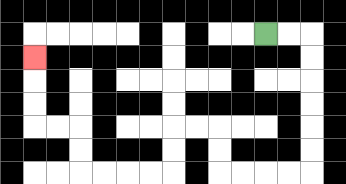{'start': '[11, 1]', 'end': '[1, 2]', 'path_directions': 'R,R,D,D,D,D,D,D,L,L,L,L,U,U,L,L,D,D,L,L,L,L,U,U,L,L,U,U,U', 'path_coordinates': '[[11, 1], [12, 1], [13, 1], [13, 2], [13, 3], [13, 4], [13, 5], [13, 6], [13, 7], [12, 7], [11, 7], [10, 7], [9, 7], [9, 6], [9, 5], [8, 5], [7, 5], [7, 6], [7, 7], [6, 7], [5, 7], [4, 7], [3, 7], [3, 6], [3, 5], [2, 5], [1, 5], [1, 4], [1, 3], [1, 2]]'}